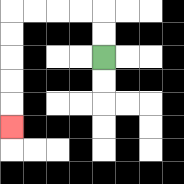{'start': '[4, 2]', 'end': '[0, 5]', 'path_directions': 'U,U,L,L,L,L,D,D,D,D,D', 'path_coordinates': '[[4, 2], [4, 1], [4, 0], [3, 0], [2, 0], [1, 0], [0, 0], [0, 1], [0, 2], [0, 3], [0, 4], [0, 5]]'}